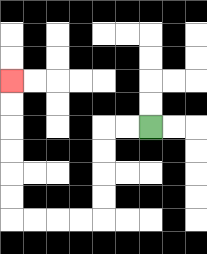{'start': '[6, 5]', 'end': '[0, 3]', 'path_directions': 'L,L,D,D,D,D,L,L,L,L,U,U,U,U,U,U', 'path_coordinates': '[[6, 5], [5, 5], [4, 5], [4, 6], [4, 7], [4, 8], [4, 9], [3, 9], [2, 9], [1, 9], [0, 9], [0, 8], [0, 7], [0, 6], [0, 5], [0, 4], [0, 3]]'}